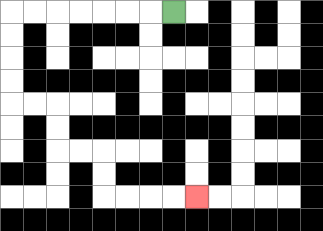{'start': '[7, 0]', 'end': '[8, 8]', 'path_directions': 'L,L,L,L,L,L,L,D,D,D,D,R,R,D,D,R,R,D,D,R,R,R,R', 'path_coordinates': '[[7, 0], [6, 0], [5, 0], [4, 0], [3, 0], [2, 0], [1, 0], [0, 0], [0, 1], [0, 2], [0, 3], [0, 4], [1, 4], [2, 4], [2, 5], [2, 6], [3, 6], [4, 6], [4, 7], [4, 8], [5, 8], [6, 8], [7, 8], [8, 8]]'}